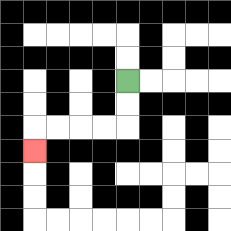{'start': '[5, 3]', 'end': '[1, 6]', 'path_directions': 'D,D,L,L,L,L,D', 'path_coordinates': '[[5, 3], [5, 4], [5, 5], [4, 5], [3, 5], [2, 5], [1, 5], [1, 6]]'}